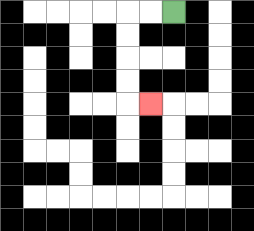{'start': '[7, 0]', 'end': '[6, 4]', 'path_directions': 'L,L,D,D,D,D,R', 'path_coordinates': '[[7, 0], [6, 0], [5, 0], [5, 1], [5, 2], [5, 3], [5, 4], [6, 4]]'}